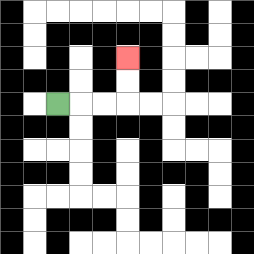{'start': '[2, 4]', 'end': '[5, 2]', 'path_directions': 'R,R,R,U,U', 'path_coordinates': '[[2, 4], [3, 4], [4, 4], [5, 4], [5, 3], [5, 2]]'}